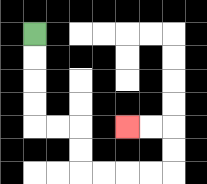{'start': '[1, 1]', 'end': '[5, 5]', 'path_directions': 'D,D,D,D,R,R,D,D,R,R,R,R,U,U,L,L', 'path_coordinates': '[[1, 1], [1, 2], [1, 3], [1, 4], [1, 5], [2, 5], [3, 5], [3, 6], [3, 7], [4, 7], [5, 7], [6, 7], [7, 7], [7, 6], [7, 5], [6, 5], [5, 5]]'}